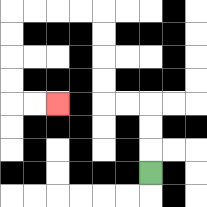{'start': '[6, 7]', 'end': '[2, 4]', 'path_directions': 'U,U,U,L,L,U,U,U,U,L,L,L,L,D,D,D,D,R,R', 'path_coordinates': '[[6, 7], [6, 6], [6, 5], [6, 4], [5, 4], [4, 4], [4, 3], [4, 2], [4, 1], [4, 0], [3, 0], [2, 0], [1, 0], [0, 0], [0, 1], [0, 2], [0, 3], [0, 4], [1, 4], [2, 4]]'}